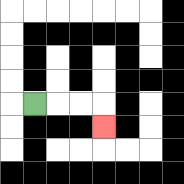{'start': '[1, 4]', 'end': '[4, 5]', 'path_directions': 'R,R,R,D', 'path_coordinates': '[[1, 4], [2, 4], [3, 4], [4, 4], [4, 5]]'}